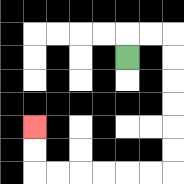{'start': '[5, 2]', 'end': '[1, 5]', 'path_directions': 'U,R,R,D,D,D,D,D,D,L,L,L,L,L,L,U,U', 'path_coordinates': '[[5, 2], [5, 1], [6, 1], [7, 1], [7, 2], [7, 3], [7, 4], [7, 5], [7, 6], [7, 7], [6, 7], [5, 7], [4, 7], [3, 7], [2, 7], [1, 7], [1, 6], [1, 5]]'}